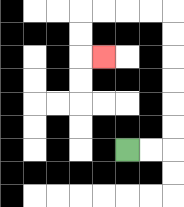{'start': '[5, 6]', 'end': '[4, 2]', 'path_directions': 'R,R,U,U,U,U,U,U,L,L,L,L,D,D,R', 'path_coordinates': '[[5, 6], [6, 6], [7, 6], [7, 5], [7, 4], [7, 3], [7, 2], [7, 1], [7, 0], [6, 0], [5, 0], [4, 0], [3, 0], [3, 1], [3, 2], [4, 2]]'}